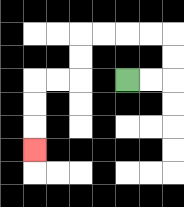{'start': '[5, 3]', 'end': '[1, 6]', 'path_directions': 'R,R,U,U,L,L,L,L,D,D,L,L,D,D,D', 'path_coordinates': '[[5, 3], [6, 3], [7, 3], [7, 2], [7, 1], [6, 1], [5, 1], [4, 1], [3, 1], [3, 2], [3, 3], [2, 3], [1, 3], [1, 4], [1, 5], [1, 6]]'}